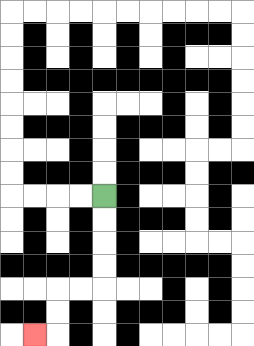{'start': '[4, 8]', 'end': '[1, 14]', 'path_directions': 'D,D,D,D,L,L,D,D,L', 'path_coordinates': '[[4, 8], [4, 9], [4, 10], [4, 11], [4, 12], [3, 12], [2, 12], [2, 13], [2, 14], [1, 14]]'}